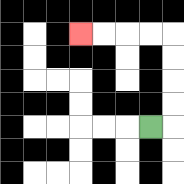{'start': '[6, 5]', 'end': '[3, 1]', 'path_directions': 'R,U,U,U,U,L,L,L,L', 'path_coordinates': '[[6, 5], [7, 5], [7, 4], [7, 3], [7, 2], [7, 1], [6, 1], [5, 1], [4, 1], [3, 1]]'}